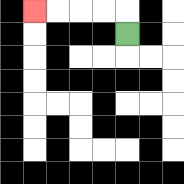{'start': '[5, 1]', 'end': '[1, 0]', 'path_directions': 'U,L,L,L,L', 'path_coordinates': '[[5, 1], [5, 0], [4, 0], [3, 0], [2, 0], [1, 0]]'}